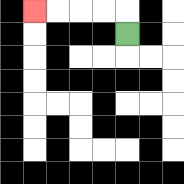{'start': '[5, 1]', 'end': '[1, 0]', 'path_directions': 'U,L,L,L,L', 'path_coordinates': '[[5, 1], [5, 0], [4, 0], [3, 0], [2, 0], [1, 0]]'}